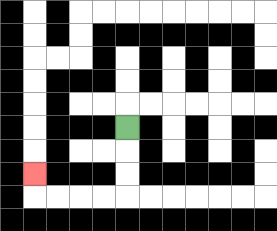{'start': '[5, 5]', 'end': '[1, 7]', 'path_directions': 'D,D,D,L,L,L,L,U', 'path_coordinates': '[[5, 5], [5, 6], [5, 7], [5, 8], [4, 8], [3, 8], [2, 8], [1, 8], [1, 7]]'}